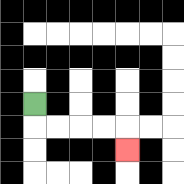{'start': '[1, 4]', 'end': '[5, 6]', 'path_directions': 'D,R,R,R,R,D', 'path_coordinates': '[[1, 4], [1, 5], [2, 5], [3, 5], [4, 5], [5, 5], [5, 6]]'}